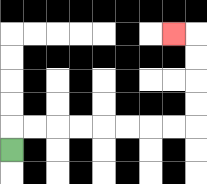{'start': '[0, 6]', 'end': '[7, 1]', 'path_directions': 'U,R,R,R,R,R,R,R,R,U,U,U,U,L', 'path_coordinates': '[[0, 6], [0, 5], [1, 5], [2, 5], [3, 5], [4, 5], [5, 5], [6, 5], [7, 5], [8, 5], [8, 4], [8, 3], [8, 2], [8, 1], [7, 1]]'}